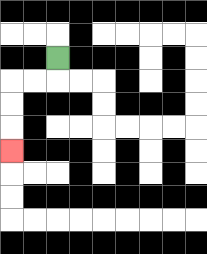{'start': '[2, 2]', 'end': '[0, 6]', 'path_directions': 'D,L,L,D,D,D', 'path_coordinates': '[[2, 2], [2, 3], [1, 3], [0, 3], [0, 4], [0, 5], [0, 6]]'}